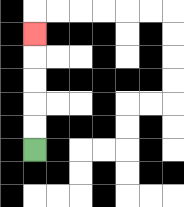{'start': '[1, 6]', 'end': '[1, 1]', 'path_directions': 'U,U,U,U,U', 'path_coordinates': '[[1, 6], [1, 5], [1, 4], [1, 3], [1, 2], [1, 1]]'}